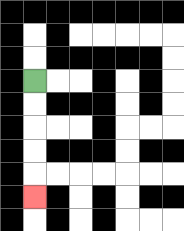{'start': '[1, 3]', 'end': '[1, 8]', 'path_directions': 'D,D,D,D,D', 'path_coordinates': '[[1, 3], [1, 4], [1, 5], [1, 6], [1, 7], [1, 8]]'}